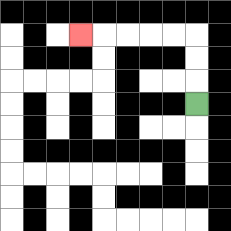{'start': '[8, 4]', 'end': '[3, 1]', 'path_directions': 'U,U,U,L,L,L,L,L', 'path_coordinates': '[[8, 4], [8, 3], [8, 2], [8, 1], [7, 1], [6, 1], [5, 1], [4, 1], [3, 1]]'}